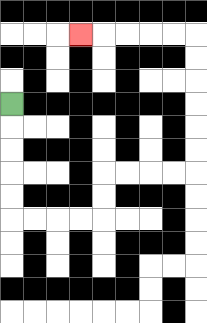{'start': '[0, 4]', 'end': '[3, 1]', 'path_directions': 'D,D,D,D,D,R,R,R,R,U,U,R,R,R,R,U,U,U,U,U,U,L,L,L,L,L', 'path_coordinates': '[[0, 4], [0, 5], [0, 6], [0, 7], [0, 8], [0, 9], [1, 9], [2, 9], [3, 9], [4, 9], [4, 8], [4, 7], [5, 7], [6, 7], [7, 7], [8, 7], [8, 6], [8, 5], [8, 4], [8, 3], [8, 2], [8, 1], [7, 1], [6, 1], [5, 1], [4, 1], [3, 1]]'}